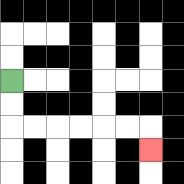{'start': '[0, 3]', 'end': '[6, 6]', 'path_directions': 'D,D,R,R,R,R,R,R,D', 'path_coordinates': '[[0, 3], [0, 4], [0, 5], [1, 5], [2, 5], [3, 5], [4, 5], [5, 5], [6, 5], [6, 6]]'}